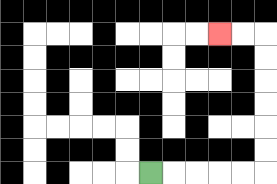{'start': '[6, 7]', 'end': '[9, 1]', 'path_directions': 'R,R,R,R,R,U,U,U,U,U,U,L,L', 'path_coordinates': '[[6, 7], [7, 7], [8, 7], [9, 7], [10, 7], [11, 7], [11, 6], [11, 5], [11, 4], [11, 3], [11, 2], [11, 1], [10, 1], [9, 1]]'}